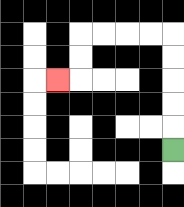{'start': '[7, 6]', 'end': '[2, 3]', 'path_directions': 'U,U,U,U,U,L,L,L,L,D,D,L', 'path_coordinates': '[[7, 6], [7, 5], [7, 4], [7, 3], [7, 2], [7, 1], [6, 1], [5, 1], [4, 1], [3, 1], [3, 2], [3, 3], [2, 3]]'}